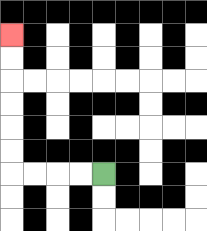{'start': '[4, 7]', 'end': '[0, 1]', 'path_directions': 'L,L,L,L,U,U,U,U,U,U', 'path_coordinates': '[[4, 7], [3, 7], [2, 7], [1, 7], [0, 7], [0, 6], [0, 5], [0, 4], [0, 3], [0, 2], [0, 1]]'}